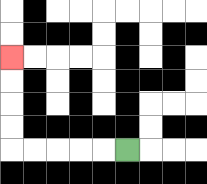{'start': '[5, 6]', 'end': '[0, 2]', 'path_directions': 'L,L,L,L,L,U,U,U,U', 'path_coordinates': '[[5, 6], [4, 6], [3, 6], [2, 6], [1, 6], [0, 6], [0, 5], [0, 4], [0, 3], [0, 2]]'}